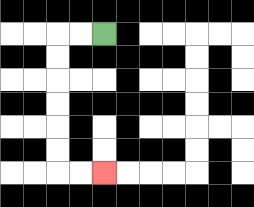{'start': '[4, 1]', 'end': '[4, 7]', 'path_directions': 'L,L,D,D,D,D,D,D,R,R', 'path_coordinates': '[[4, 1], [3, 1], [2, 1], [2, 2], [2, 3], [2, 4], [2, 5], [2, 6], [2, 7], [3, 7], [4, 7]]'}